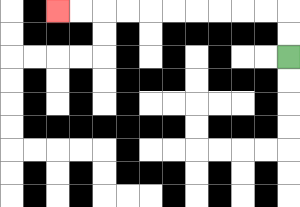{'start': '[12, 2]', 'end': '[2, 0]', 'path_directions': 'U,U,L,L,L,L,L,L,L,L,L,L', 'path_coordinates': '[[12, 2], [12, 1], [12, 0], [11, 0], [10, 0], [9, 0], [8, 0], [7, 0], [6, 0], [5, 0], [4, 0], [3, 0], [2, 0]]'}